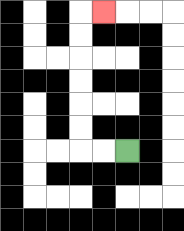{'start': '[5, 6]', 'end': '[4, 0]', 'path_directions': 'L,L,U,U,U,U,U,U,R', 'path_coordinates': '[[5, 6], [4, 6], [3, 6], [3, 5], [3, 4], [3, 3], [3, 2], [3, 1], [3, 0], [4, 0]]'}